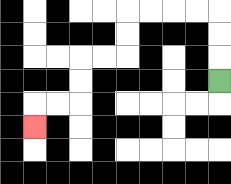{'start': '[9, 3]', 'end': '[1, 5]', 'path_directions': 'U,U,U,L,L,L,L,D,D,L,L,D,D,L,L,D', 'path_coordinates': '[[9, 3], [9, 2], [9, 1], [9, 0], [8, 0], [7, 0], [6, 0], [5, 0], [5, 1], [5, 2], [4, 2], [3, 2], [3, 3], [3, 4], [2, 4], [1, 4], [1, 5]]'}